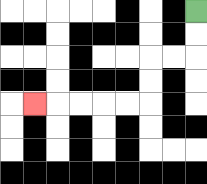{'start': '[8, 0]', 'end': '[1, 4]', 'path_directions': 'D,D,L,L,D,D,L,L,L,L,L', 'path_coordinates': '[[8, 0], [8, 1], [8, 2], [7, 2], [6, 2], [6, 3], [6, 4], [5, 4], [4, 4], [3, 4], [2, 4], [1, 4]]'}